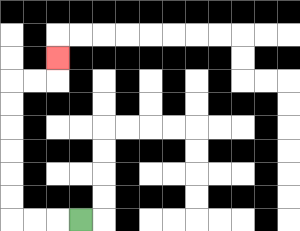{'start': '[3, 9]', 'end': '[2, 2]', 'path_directions': 'L,L,L,U,U,U,U,U,U,R,R,U', 'path_coordinates': '[[3, 9], [2, 9], [1, 9], [0, 9], [0, 8], [0, 7], [0, 6], [0, 5], [0, 4], [0, 3], [1, 3], [2, 3], [2, 2]]'}